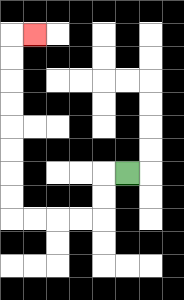{'start': '[5, 7]', 'end': '[1, 1]', 'path_directions': 'L,D,D,L,L,L,L,U,U,U,U,U,U,U,U,R', 'path_coordinates': '[[5, 7], [4, 7], [4, 8], [4, 9], [3, 9], [2, 9], [1, 9], [0, 9], [0, 8], [0, 7], [0, 6], [0, 5], [0, 4], [0, 3], [0, 2], [0, 1], [1, 1]]'}